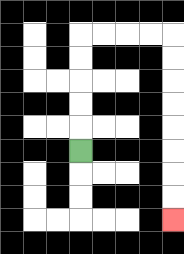{'start': '[3, 6]', 'end': '[7, 9]', 'path_directions': 'U,U,U,U,U,R,R,R,R,D,D,D,D,D,D,D,D', 'path_coordinates': '[[3, 6], [3, 5], [3, 4], [3, 3], [3, 2], [3, 1], [4, 1], [5, 1], [6, 1], [7, 1], [7, 2], [7, 3], [7, 4], [7, 5], [7, 6], [7, 7], [7, 8], [7, 9]]'}